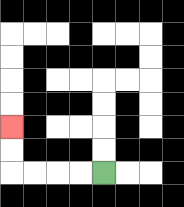{'start': '[4, 7]', 'end': '[0, 5]', 'path_directions': 'L,L,L,L,U,U', 'path_coordinates': '[[4, 7], [3, 7], [2, 7], [1, 7], [0, 7], [0, 6], [0, 5]]'}